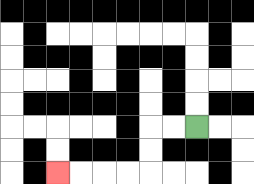{'start': '[8, 5]', 'end': '[2, 7]', 'path_directions': 'L,L,D,D,L,L,L,L', 'path_coordinates': '[[8, 5], [7, 5], [6, 5], [6, 6], [6, 7], [5, 7], [4, 7], [3, 7], [2, 7]]'}